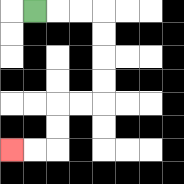{'start': '[1, 0]', 'end': '[0, 6]', 'path_directions': 'R,R,R,D,D,D,D,L,L,D,D,L,L', 'path_coordinates': '[[1, 0], [2, 0], [3, 0], [4, 0], [4, 1], [4, 2], [4, 3], [4, 4], [3, 4], [2, 4], [2, 5], [2, 6], [1, 6], [0, 6]]'}